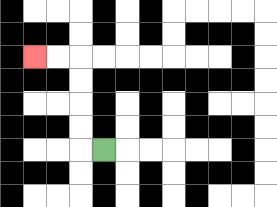{'start': '[4, 6]', 'end': '[1, 2]', 'path_directions': 'L,U,U,U,U,L,L', 'path_coordinates': '[[4, 6], [3, 6], [3, 5], [3, 4], [3, 3], [3, 2], [2, 2], [1, 2]]'}